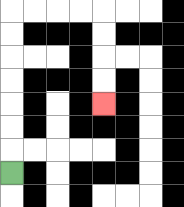{'start': '[0, 7]', 'end': '[4, 4]', 'path_directions': 'U,U,U,U,U,U,U,R,R,R,R,D,D,D,D', 'path_coordinates': '[[0, 7], [0, 6], [0, 5], [0, 4], [0, 3], [0, 2], [0, 1], [0, 0], [1, 0], [2, 0], [3, 0], [4, 0], [4, 1], [4, 2], [4, 3], [4, 4]]'}